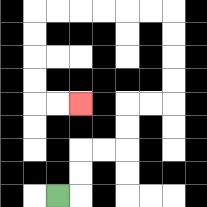{'start': '[2, 8]', 'end': '[3, 4]', 'path_directions': 'R,U,U,R,R,U,U,R,R,U,U,U,U,L,L,L,L,L,L,D,D,D,D,R,R', 'path_coordinates': '[[2, 8], [3, 8], [3, 7], [3, 6], [4, 6], [5, 6], [5, 5], [5, 4], [6, 4], [7, 4], [7, 3], [7, 2], [7, 1], [7, 0], [6, 0], [5, 0], [4, 0], [3, 0], [2, 0], [1, 0], [1, 1], [1, 2], [1, 3], [1, 4], [2, 4], [3, 4]]'}